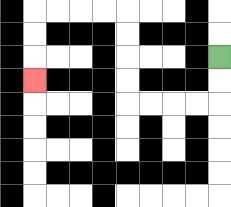{'start': '[9, 2]', 'end': '[1, 3]', 'path_directions': 'D,D,L,L,L,L,U,U,U,U,L,L,L,L,D,D,D', 'path_coordinates': '[[9, 2], [9, 3], [9, 4], [8, 4], [7, 4], [6, 4], [5, 4], [5, 3], [5, 2], [5, 1], [5, 0], [4, 0], [3, 0], [2, 0], [1, 0], [1, 1], [1, 2], [1, 3]]'}